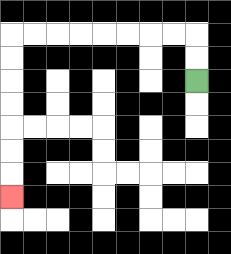{'start': '[8, 3]', 'end': '[0, 8]', 'path_directions': 'U,U,L,L,L,L,L,L,L,L,D,D,D,D,D,D,D', 'path_coordinates': '[[8, 3], [8, 2], [8, 1], [7, 1], [6, 1], [5, 1], [4, 1], [3, 1], [2, 1], [1, 1], [0, 1], [0, 2], [0, 3], [0, 4], [0, 5], [0, 6], [0, 7], [0, 8]]'}